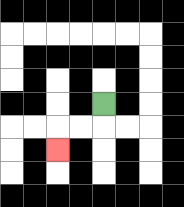{'start': '[4, 4]', 'end': '[2, 6]', 'path_directions': 'D,L,L,D', 'path_coordinates': '[[4, 4], [4, 5], [3, 5], [2, 5], [2, 6]]'}